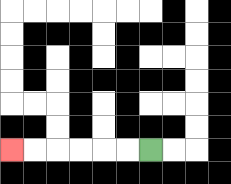{'start': '[6, 6]', 'end': '[0, 6]', 'path_directions': 'L,L,L,L,L,L', 'path_coordinates': '[[6, 6], [5, 6], [4, 6], [3, 6], [2, 6], [1, 6], [0, 6]]'}